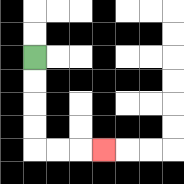{'start': '[1, 2]', 'end': '[4, 6]', 'path_directions': 'D,D,D,D,R,R,R', 'path_coordinates': '[[1, 2], [1, 3], [1, 4], [1, 5], [1, 6], [2, 6], [3, 6], [4, 6]]'}